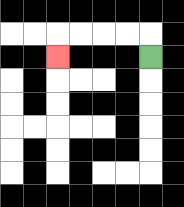{'start': '[6, 2]', 'end': '[2, 2]', 'path_directions': 'U,L,L,L,L,D', 'path_coordinates': '[[6, 2], [6, 1], [5, 1], [4, 1], [3, 1], [2, 1], [2, 2]]'}